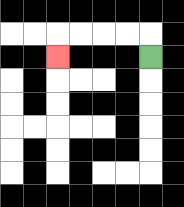{'start': '[6, 2]', 'end': '[2, 2]', 'path_directions': 'U,L,L,L,L,D', 'path_coordinates': '[[6, 2], [6, 1], [5, 1], [4, 1], [3, 1], [2, 1], [2, 2]]'}